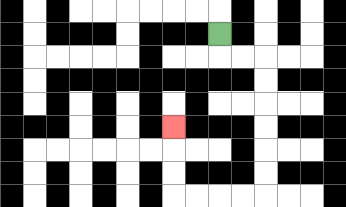{'start': '[9, 1]', 'end': '[7, 5]', 'path_directions': 'D,R,R,D,D,D,D,D,D,L,L,L,L,U,U,U', 'path_coordinates': '[[9, 1], [9, 2], [10, 2], [11, 2], [11, 3], [11, 4], [11, 5], [11, 6], [11, 7], [11, 8], [10, 8], [9, 8], [8, 8], [7, 8], [7, 7], [7, 6], [7, 5]]'}